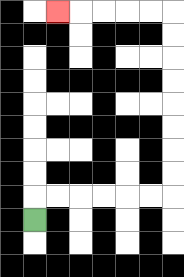{'start': '[1, 9]', 'end': '[2, 0]', 'path_directions': 'U,R,R,R,R,R,R,U,U,U,U,U,U,U,U,L,L,L,L,L', 'path_coordinates': '[[1, 9], [1, 8], [2, 8], [3, 8], [4, 8], [5, 8], [6, 8], [7, 8], [7, 7], [7, 6], [7, 5], [7, 4], [7, 3], [7, 2], [7, 1], [7, 0], [6, 0], [5, 0], [4, 0], [3, 0], [2, 0]]'}